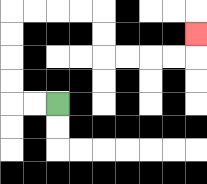{'start': '[2, 4]', 'end': '[8, 1]', 'path_directions': 'L,L,U,U,U,U,R,R,R,R,D,D,R,R,R,R,U', 'path_coordinates': '[[2, 4], [1, 4], [0, 4], [0, 3], [0, 2], [0, 1], [0, 0], [1, 0], [2, 0], [3, 0], [4, 0], [4, 1], [4, 2], [5, 2], [6, 2], [7, 2], [8, 2], [8, 1]]'}